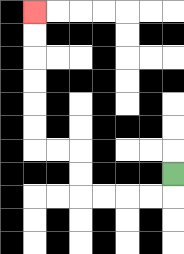{'start': '[7, 7]', 'end': '[1, 0]', 'path_directions': 'D,L,L,L,L,U,U,L,L,U,U,U,U,U,U', 'path_coordinates': '[[7, 7], [7, 8], [6, 8], [5, 8], [4, 8], [3, 8], [3, 7], [3, 6], [2, 6], [1, 6], [1, 5], [1, 4], [1, 3], [1, 2], [1, 1], [1, 0]]'}